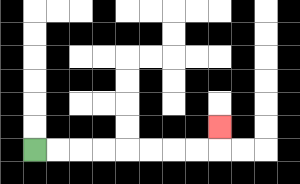{'start': '[1, 6]', 'end': '[9, 5]', 'path_directions': 'R,R,R,R,R,R,R,R,U', 'path_coordinates': '[[1, 6], [2, 6], [3, 6], [4, 6], [5, 6], [6, 6], [7, 6], [8, 6], [9, 6], [9, 5]]'}